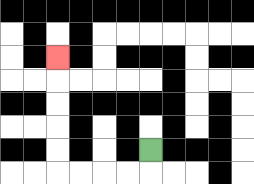{'start': '[6, 6]', 'end': '[2, 2]', 'path_directions': 'D,L,L,L,L,U,U,U,U,U', 'path_coordinates': '[[6, 6], [6, 7], [5, 7], [4, 7], [3, 7], [2, 7], [2, 6], [2, 5], [2, 4], [2, 3], [2, 2]]'}